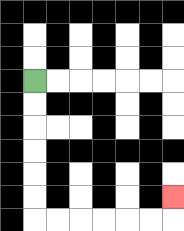{'start': '[1, 3]', 'end': '[7, 8]', 'path_directions': 'D,D,D,D,D,D,R,R,R,R,R,R,U', 'path_coordinates': '[[1, 3], [1, 4], [1, 5], [1, 6], [1, 7], [1, 8], [1, 9], [2, 9], [3, 9], [4, 9], [5, 9], [6, 9], [7, 9], [7, 8]]'}